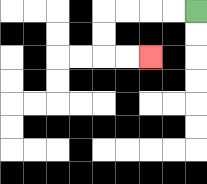{'start': '[8, 0]', 'end': '[6, 2]', 'path_directions': 'L,L,L,L,D,D,R,R', 'path_coordinates': '[[8, 0], [7, 0], [6, 0], [5, 0], [4, 0], [4, 1], [4, 2], [5, 2], [6, 2]]'}